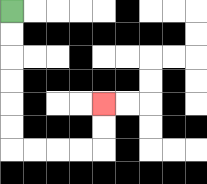{'start': '[0, 0]', 'end': '[4, 4]', 'path_directions': 'D,D,D,D,D,D,R,R,R,R,U,U', 'path_coordinates': '[[0, 0], [0, 1], [0, 2], [0, 3], [0, 4], [0, 5], [0, 6], [1, 6], [2, 6], [3, 6], [4, 6], [4, 5], [4, 4]]'}